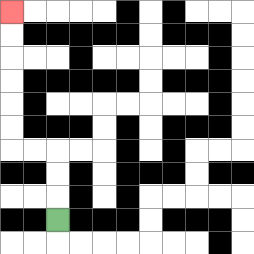{'start': '[2, 9]', 'end': '[0, 0]', 'path_directions': 'U,U,U,L,L,U,U,U,U,U,U', 'path_coordinates': '[[2, 9], [2, 8], [2, 7], [2, 6], [1, 6], [0, 6], [0, 5], [0, 4], [0, 3], [0, 2], [0, 1], [0, 0]]'}